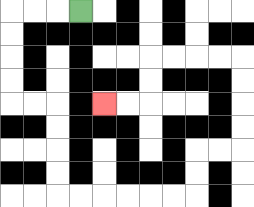{'start': '[3, 0]', 'end': '[4, 4]', 'path_directions': 'L,L,L,D,D,D,D,R,R,D,D,D,D,R,R,R,R,R,R,U,U,R,R,U,U,U,U,L,L,L,L,D,D,L,L', 'path_coordinates': '[[3, 0], [2, 0], [1, 0], [0, 0], [0, 1], [0, 2], [0, 3], [0, 4], [1, 4], [2, 4], [2, 5], [2, 6], [2, 7], [2, 8], [3, 8], [4, 8], [5, 8], [6, 8], [7, 8], [8, 8], [8, 7], [8, 6], [9, 6], [10, 6], [10, 5], [10, 4], [10, 3], [10, 2], [9, 2], [8, 2], [7, 2], [6, 2], [6, 3], [6, 4], [5, 4], [4, 4]]'}